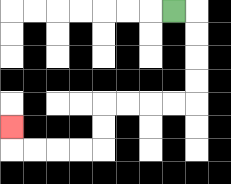{'start': '[7, 0]', 'end': '[0, 5]', 'path_directions': 'R,D,D,D,D,L,L,L,L,D,D,L,L,L,L,U', 'path_coordinates': '[[7, 0], [8, 0], [8, 1], [8, 2], [8, 3], [8, 4], [7, 4], [6, 4], [5, 4], [4, 4], [4, 5], [4, 6], [3, 6], [2, 6], [1, 6], [0, 6], [0, 5]]'}